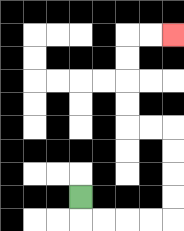{'start': '[3, 8]', 'end': '[7, 1]', 'path_directions': 'D,R,R,R,R,U,U,U,U,L,L,U,U,U,U,R,R', 'path_coordinates': '[[3, 8], [3, 9], [4, 9], [5, 9], [6, 9], [7, 9], [7, 8], [7, 7], [7, 6], [7, 5], [6, 5], [5, 5], [5, 4], [5, 3], [5, 2], [5, 1], [6, 1], [7, 1]]'}